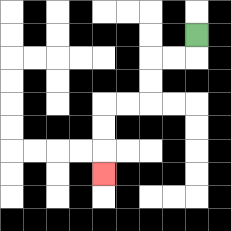{'start': '[8, 1]', 'end': '[4, 7]', 'path_directions': 'D,L,L,D,D,L,L,D,D,D', 'path_coordinates': '[[8, 1], [8, 2], [7, 2], [6, 2], [6, 3], [6, 4], [5, 4], [4, 4], [4, 5], [4, 6], [4, 7]]'}